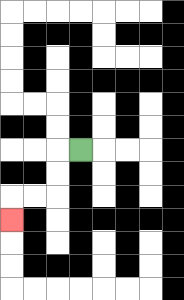{'start': '[3, 6]', 'end': '[0, 9]', 'path_directions': 'L,D,D,L,L,D', 'path_coordinates': '[[3, 6], [2, 6], [2, 7], [2, 8], [1, 8], [0, 8], [0, 9]]'}